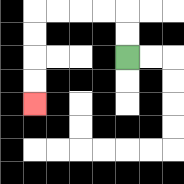{'start': '[5, 2]', 'end': '[1, 4]', 'path_directions': 'U,U,L,L,L,L,D,D,D,D', 'path_coordinates': '[[5, 2], [5, 1], [5, 0], [4, 0], [3, 0], [2, 0], [1, 0], [1, 1], [1, 2], [1, 3], [1, 4]]'}